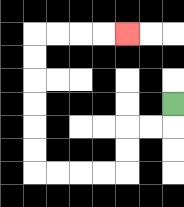{'start': '[7, 4]', 'end': '[5, 1]', 'path_directions': 'D,L,L,D,D,L,L,L,L,U,U,U,U,U,U,R,R,R,R', 'path_coordinates': '[[7, 4], [7, 5], [6, 5], [5, 5], [5, 6], [5, 7], [4, 7], [3, 7], [2, 7], [1, 7], [1, 6], [1, 5], [1, 4], [1, 3], [1, 2], [1, 1], [2, 1], [3, 1], [4, 1], [5, 1]]'}